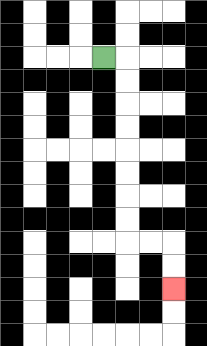{'start': '[4, 2]', 'end': '[7, 12]', 'path_directions': 'R,D,D,D,D,D,D,D,D,R,R,D,D', 'path_coordinates': '[[4, 2], [5, 2], [5, 3], [5, 4], [5, 5], [5, 6], [5, 7], [5, 8], [5, 9], [5, 10], [6, 10], [7, 10], [7, 11], [7, 12]]'}